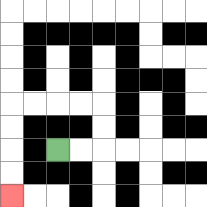{'start': '[2, 6]', 'end': '[0, 8]', 'path_directions': 'R,R,U,U,L,L,L,L,D,D,D,D', 'path_coordinates': '[[2, 6], [3, 6], [4, 6], [4, 5], [4, 4], [3, 4], [2, 4], [1, 4], [0, 4], [0, 5], [0, 6], [0, 7], [0, 8]]'}